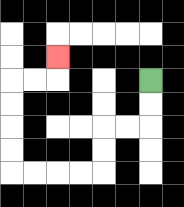{'start': '[6, 3]', 'end': '[2, 2]', 'path_directions': 'D,D,L,L,D,D,L,L,L,L,U,U,U,U,R,R,U', 'path_coordinates': '[[6, 3], [6, 4], [6, 5], [5, 5], [4, 5], [4, 6], [4, 7], [3, 7], [2, 7], [1, 7], [0, 7], [0, 6], [0, 5], [0, 4], [0, 3], [1, 3], [2, 3], [2, 2]]'}